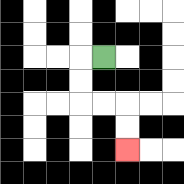{'start': '[4, 2]', 'end': '[5, 6]', 'path_directions': 'L,D,D,R,R,D,D', 'path_coordinates': '[[4, 2], [3, 2], [3, 3], [3, 4], [4, 4], [5, 4], [5, 5], [5, 6]]'}